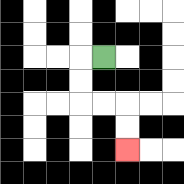{'start': '[4, 2]', 'end': '[5, 6]', 'path_directions': 'L,D,D,R,R,D,D', 'path_coordinates': '[[4, 2], [3, 2], [3, 3], [3, 4], [4, 4], [5, 4], [5, 5], [5, 6]]'}